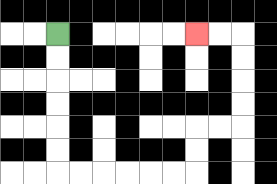{'start': '[2, 1]', 'end': '[8, 1]', 'path_directions': 'D,D,D,D,D,D,R,R,R,R,R,R,U,U,R,R,U,U,U,U,L,L', 'path_coordinates': '[[2, 1], [2, 2], [2, 3], [2, 4], [2, 5], [2, 6], [2, 7], [3, 7], [4, 7], [5, 7], [6, 7], [7, 7], [8, 7], [8, 6], [8, 5], [9, 5], [10, 5], [10, 4], [10, 3], [10, 2], [10, 1], [9, 1], [8, 1]]'}